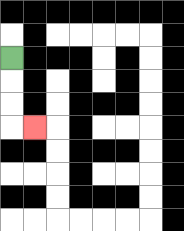{'start': '[0, 2]', 'end': '[1, 5]', 'path_directions': 'D,D,D,R', 'path_coordinates': '[[0, 2], [0, 3], [0, 4], [0, 5], [1, 5]]'}